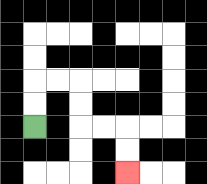{'start': '[1, 5]', 'end': '[5, 7]', 'path_directions': 'U,U,R,R,D,D,R,R,D,D', 'path_coordinates': '[[1, 5], [1, 4], [1, 3], [2, 3], [3, 3], [3, 4], [3, 5], [4, 5], [5, 5], [5, 6], [5, 7]]'}